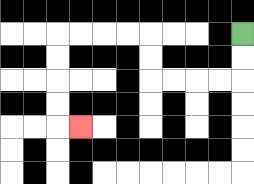{'start': '[10, 1]', 'end': '[3, 5]', 'path_directions': 'D,D,L,L,L,L,U,U,L,L,L,L,D,D,D,D,R', 'path_coordinates': '[[10, 1], [10, 2], [10, 3], [9, 3], [8, 3], [7, 3], [6, 3], [6, 2], [6, 1], [5, 1], [4, 1], [3, 1], [2, 1], [2, 2], [2, 3], [2, 4], [2, 5], [3, 5]]'}